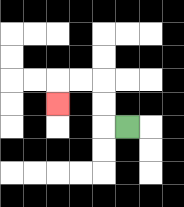{'start': '[5, 5]', 'end': '[2, 4]', 'path_directions': 'L,U,U,L,L,D', 'path_coordinates': '[[5, 5], [4, 5], [4, 4], [4, 3], [3, 3], [2, 3], [2, 4]]'}